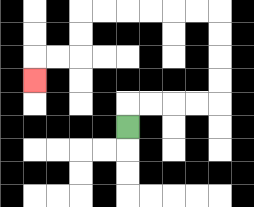{'start': '[5, 5]', 'end': '[1, 3]', 'path_directions': 'U,R,R,R,R,U,U,U,U,L,L,L,L,L,L,D,D,L,L,D', 'path_coordinates': '[[5, 5], [5, 4], [6, 4], [7, 4], [8, 4], [9, 4], [9, 3], [9, 2], [9, 1], [9, 0], [8, 0], [7, 0], [6, 0], [5, 0], [4, 0], [3, 0], [3, 1], [3, 2], [2, 2], [1, 2], [1, 3]]'}